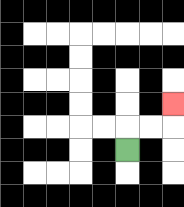{'start': '[5, 6]', 'end': '[7, 4]', 'path_directions': 'U,R,R,U', 'path_coordinates': '[[5, 6], [5, 5], [6, 5], [7, 5], [7, 4]]'}